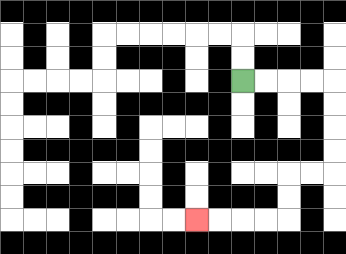{'start': '[10, 3]', 'end': '[8, 9]', 'path_directions': 'R,R,R,R,D,D,D,D,L,L,D,D,L,L,L,L', 'path_coordinates': '[[10, 3], [11, 3], [12, 3], [13, 3], [14, 3], [14, 4], [14, 5], [14, 6], [14, 7], [13, 7], [12, 7], [12, 8], [12, 9], [11, 9], [10, 9], [9, 9], [8, 9]]'}